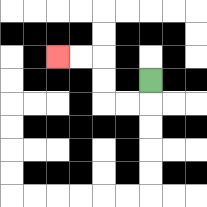{'start': '[6, 3]', 'end': '[2, 2]', 'path_directions': 'D,L,L,U,U,L,L', 'path_coordinates': '[[6, 3], [6, 4], [5, 4], [4, 4], [4, 3], [4, 2], [3, 2], [2, 2]]'}